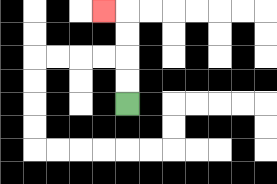{'start': '[5, 4]', 'end': '[4, 0]', 'path_directions': 'U,U,U,U,L', 'path_coordinates': '[[5, 4], [5, 3], [5, 2], [5, 1], [5, 0], [4, 0]]'}